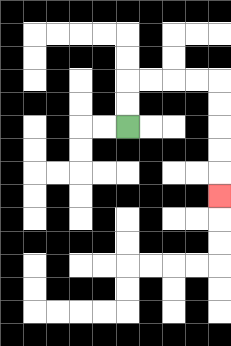{'start': '[5, 5]', 'end': '[9, 8]', 'path_directions': 'U,U,R,R,R,R,D,D,D,D,D', 'path_coordinates': '[[5, 5], [5, 4], [5, 3], [6, 3], [7, 3], [8, 3], [9, 3], [9, 4], [9, 5], [9, 6], [9, 7], [9, 8]]'}